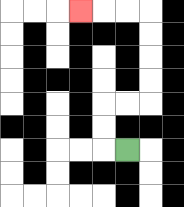{'start': '[5, 6]', 'end': '[3, 0]', 'path_directions': 'L,U,U,R,R,U,U,U,U,L,L,L', 'path_coordinates': '[[5, 6], [4, 6], [4, 5], [4, 4], [5, 4], [6, 4], [6, 3], [6, 2], [6, 1], [6, 0], [5, 0], [4, 0], [3, 0]]'}